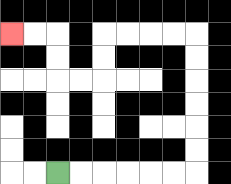{'start': '[2, 7]', 'end': '[0, 1]', 'path_directions': 'R,R,R,R,R,R,U,U,U,U,U,U,L,L,L,L,D,D,L,L,U,U,L,L', 'path_coordinates': '[[2, 7], [3, 7], [4, 7], [5, 7], [6, 7], [7, 7], [8, 7], [8, 6], [8, 5], [8, 4], [8, 3], [8, 2], [8, 1], [7, 1], [6, 1], [5, 1], [4, 1], [4, 2], [4, 3], [3, 3], [2, 3], [2, 2], [2, 1], [1, 1], [0, 1]]'}